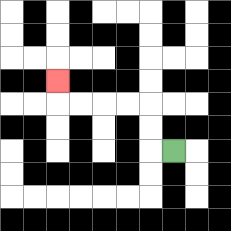{'start': '[7, 6]', 'end': '[2, 3]', 'path_directions': 'L,U,U,L,L,L,L,U', 'path_coordinates': '[[7, 6], [6, 6], [6, 5], [6, 4], [5, 4], [4, 4], [3, 4], [2, 4], [2, 3]]'}